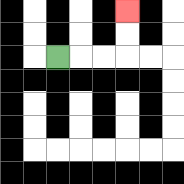{'start': '[2, 2]', 'end': '[5, 0]', 'path_directions': 'R,R,R,U,U', 'path_coordinates': '[[2, 2], [3, 2], [4, 2], [5, 2], [5, 1], [5, 0]]'}